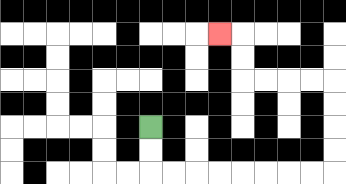{'start': '[6, 5]', 'end': '[9, 1]', 'path_directions': 'D,D,R,R,R,R,R,R,R,R,U,U,U,U,L,L,L,L,U,U,L', 'path_coordinates': '[[6, 5], [6, 6], [6, 7], [7, 7], [8, 7], [9, 7], [10, 7], [11, 7], [12, 7], [13, 7], [14, 7], [14, 6], [14, 5], [14, 4], [14, 3], [13, 3], [12, 3], [11, 3], [10, 3], [10, 2], [10, 1], [9, 1]]'}